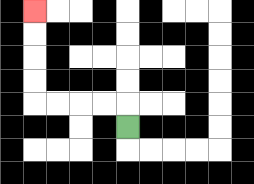{'start': '[5, 5]', 'end': '[1, 0]', 'path_directions': 'U,L,L,L,L,U,U,U,U', 'path_coordinates': '[[5, 5], [5, 4], [4, 4], [3, 4], [2, 4], [1, 4], [1, 3], [1, 2], [1, 1], [1, 0]]'}